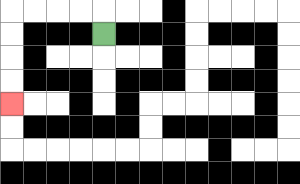{'start': '[4, 1]', 'end': '[0, 4]', 'path_directions': 'U,L,L,L,L,D,D,D,D', 'path_coordinates': '[[4, 1], [4, 0], [3, 0], [2, 0], [1, 0], [0, 0], [0, 1], [0, 2], [0, 3], [0, 4]]'}